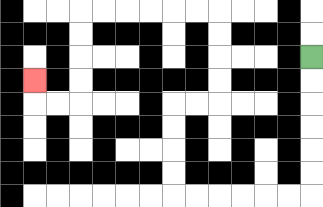{'start': '[13, 2]', 'end': '[1, 3]', 'path_directions': 'D,D,D,D,D,D,L,L,L,L,L,L,U,U,U,U,R,R,U,U,U,U,L,L,L,L,L,L,D,D,D,D,L,L,U', 'path_coordinates': '[[13, 2], [13, 3], [13, 4], [13, 5], [13, 6], [13, 7], [13, 8], [12, 8], [11, 8], [10, 8], [9, 8], [8, 8], [7, 8], [7, 7], [7, 6], [7, 5], [7, 4], [8, 4], [9, 4], [9, 3], [9, 2], [9, 1], [9, 0], [8, 0], [7, 0], [6, 0], [5, 0], [4, 0], [3, 0], [3, 1], [3, 2], [3, 3], [3, 4], [2, 4], [1, 4], [1, 3]]'}